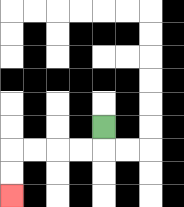{'start': '[4, 5]', 'end': '[0, 8]', 'path_directions': 'D,L,L,L,L,D,D', 'path_coordinates': '[[4, 5], [4, 6], [3, 6], [2, 6], [1, 6], [0, 6], [0, 7], [0, 8]]'}